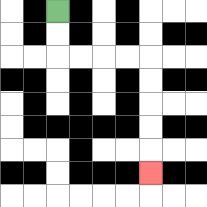{'start': '[2, 0]', 'end': '[6, 7]', 'path_directions': 'D,D,R,R,R,R,D,D,D,D,D', 'path_coordinates': '[[2, 0], [2, 1], [2, 2], [3, 2], [4, 2], [5, 2], [6, 2], [6, 3], [6, 4], [6, 5], [6, 6], [6, 7]]'}